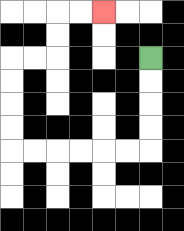{'start': '[6, 2]', 'end': '[4, 0]', 'path_directions': 'D,D,D,D,L,L,L,L,L,L,U,U,U,U,R,R,U,U,R,R', 'path_coordinates': '[[6, 2], [6, 3], [6, 4], [6, 5], [6, 6], [5, 6], [4, 6], [3, 6], [2, 6], [1, 6], [0, 6], [0, 5], [0, 4], [0, 3], [0, 2], [1, 2], [2, 2], [2, 1], [2, 0], [3, 0], [4, 0]]'}